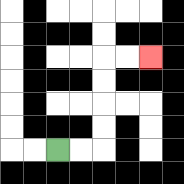{'start': '[2, 6]', 'end': '[6, 2]', 'path_directions': 'R,R,U,U,U,U,R,R', 'path_coordinates': '[[2, 6], [3, 6], [4, 6], [4, 5], [4, 4], [4, 3], [4, 2], [5, 2], [6, 2]]'}